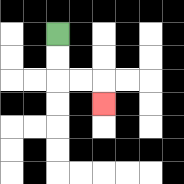{'start': '[2, 1]', 'end': '[4, 4]', 'path_directions': 'D,D,R,R,D', 'path_coordinates': '[[2, 1], [2, 2], [2, 3], [3, 3], [4, 3], [4, 4]]'}